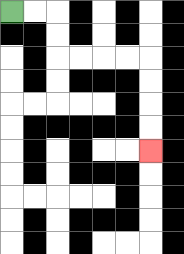{'start': '[0, 0]', 'end': '[6, 6]', 'path_directions': 'R,R,D,D,R,R,R,R,D,D,D,D', 'path_coordinates': '[[0, 0], [1, 0], [2, 0], [2, 1], [2, 2], [3, 2], [4, 2], [5, 2], [6, 2], [6, 3], [6, 4], [6, 5], [6, 6]]'}